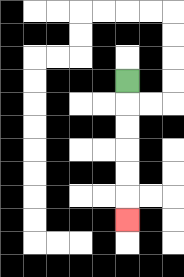{'start': '[5, 3]', 'end': '[5, 9]', 'path_directions': 'D,D,D,D,D,D', 'path_coordinates': '[[5, 3], [5, 4], [5, 5], [5, 6], [5, 7], [5, 8], [5, 9]]'}